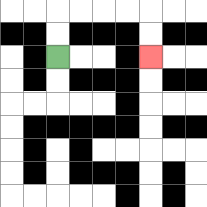{'start': '[2, 2]', 'end': '[6, 2]', 'path_directions': 'U,U,R,R,R,R,D,D', 'path_coordinates': '[[2, 2], [2, 1], [2, 0], [3, 0], [4, 0], [5, 0], [6, 0], [6, 1], [6, 2]]'}